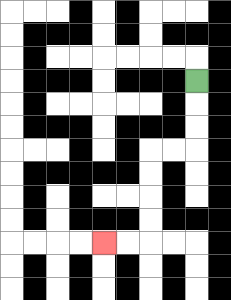{'start': '[8, 3]', 'end': '[4, 10]', 'path_directions': 'D,D,D,L,L,D,D,D,D,L,L', 'path_coordinates': '[[8, 3], [8, 4], [8, 5], [8, 6], [7, 6], [6, 6], [6, 7], [6, 8], [6, 9], [6, 10], [5, 10], [4, 10]]'}